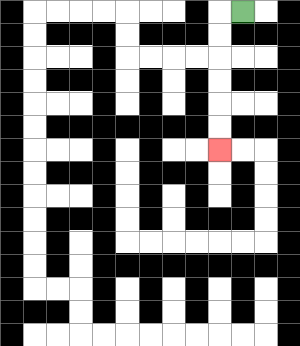{'start': '[10, 0]', 'end': '[9, 6]', 'path_directions': 'L,D,D,D,D,D,D', 'path_coordinates': '[[10, 0], [9, 0], [9, 1], [9, 2], [9, 3], [9, 4], [9, 5], [9, 6]]'}